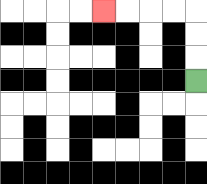{'start': '[8, 3]', 'end': '[4, 0]', 'path_directions': 'U,U,U,L,L,L,L', 'path_coordinates': '[[8, 3], [8, 2], [8, 1], [8, 0], [7, 0], [6, 0], [5, 0], [4, 0]]'}